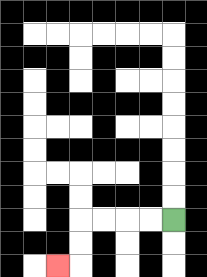{'start': '[7, 9]', 'end': '[2, 11]', 'path_directions': 'L,L,L,L,D,D,L', 'path_coordinates': '[[7, 9], [6, 9], [5, 9], [4, 9], [3, 9], [3, 10], [3, 11], [2, 11]]'}